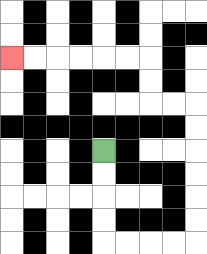{'start': '[4, 6]', 'end': '[0, 2]', 'path_directions': 'D,D,D,D,R,R,R,R,U,U,U,U,U,U,L,L,U,U,L,L,L,L,L,L', 'path_coordinates': '[[4, 6], [4, 7], [4, 8], [4, 9], [4, 10], [5, 10], [6, 10], [7, 10], [8, 10], [8, 9], [8, 8], [8, 7], [8, 6], [8, 5], [8, 4], [7, 4], [6, 4], [6, 3], [6, 2], [5, 2], [4, 2], [3, 2], [2, 2], [1, 2], [0, 2]]'}